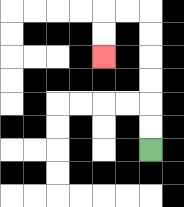{'start': '[6, 6]', 'end': '[4, 2]', 'path_directions': 'U,U,U,U,U,U,L,L,D,D', 'path_coordinates': '[[6, 6], [6, 5], [6, 4], [6, 3], [6, 2], [6, 1], [6, 0], [5, 0], [4, 0], [4, 1], [4, 2]]'}